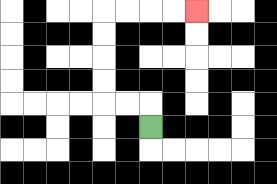{'start': '[6, 5]', 'end': '[8, 0]', 'path_directions': 'U,L,L,U,U,U,U,R,R,R,R', 'path_coordinates': '[[6, 5], [6, 4], [5, 4], [4, 4], [4, 3], [4, 2], [4, 1], [4, 0], [5, 0], [6, 0], [7, 0], [8, 0]]'}